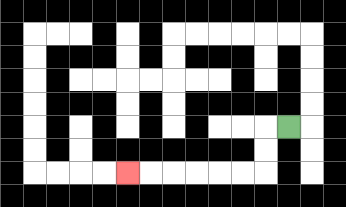{'start': '[12, 5]', 'end': '[5, 7]', 'path_directions': 'L,D,D,L,L,L,L,L,L', 'path_coordinates': '[[12, 5], [11, 5], [11, 6], [11, 7], [10, 7], [9, 7], [8, 7], [7, 7], [6, 7], [5, 7]]'}